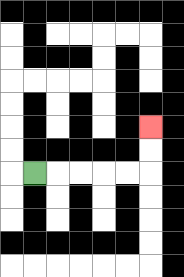{'start': '[1, 7]', 'end': '[6, 5]', 'path_directions': 'R,R,R,R,R,U,U', 'path_coordinates': '[[1, 7], [2, 7], [3, 7], [4, 7], [5, 7], [6, 7], [6, 6], [6, 5]]'}